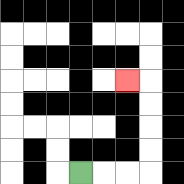{'start': '[3, 7]', 'end': '[5, 3]', 'path_directions': 'R,R,R,U,U,U,U,L', 'path_coordinates': '[[3, 7], [4, 7], [5, 7], [6, 7], [6, 6], [6, 5], [6, 4], [6, 3], [5, 3]]'}